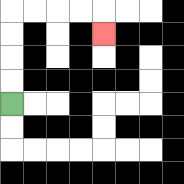{'start': '[0, 4]', 'end': '[4, 1]', 'path_directions': 'U,U,U,U,R,R,R,R,D', 'path_coordinates': '[[0, 4], [0, 3], [0, 2], [0, 1], [0, 0], [1, 0], [2, 0], [3, 0], [4, 0], [4, 1]]'}